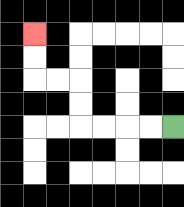{'start': '[7, 5]', 'end': '[1, 1]', 'path_directions': 'L,L,L,L,U,U,L,L,U,U', 'path_coordinates': '[[7, 5], [6, 5], [5, 5], [4, 5], [3, 5], [3, 4], [3, 3], [2, 3], [1, 3], [1, 2], [1, 1]]'}